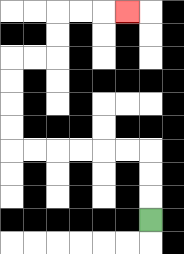{'start': '[6, 9]', 'end': '[5, 0]', 'path_directions': 'U,U,U,L,L,L,L,L,L,U,U,U,U,R,R,U,U,R,R,R', 'path_coordinates': '[[6, 9], [6, 8], [6, 7], [6, 6], [5, 6], [4, 6], [3, 6], [2, 6], [1, 6], [0, 6], [0, 5], [0, 4], [0, 3], [0, 2], [1, 2], [2, 2], [2, 1], [2, 0], [3, 0], [4, 0], [5, 0]]'}